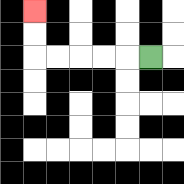{'start': '[6, 2]', 'end': '[1, 0]', 'path_directions': 'L,L,L,L,L,U,U', 'path_coordinates': '[[6, 2], [5, 2], [4, 2], [3, 2], [2, 2], [1, 2], [1, 1], [1, 0]]'}